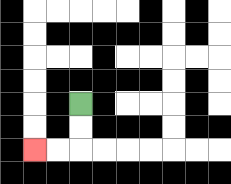{'start': '[3, 4]', 'end': '[1, 6]', 'path_directions': 'D,D,L,L', 'path_coordinates': '[[3, 4], [3, 5], [3, 6], [2, 6], [1, 6]]'}